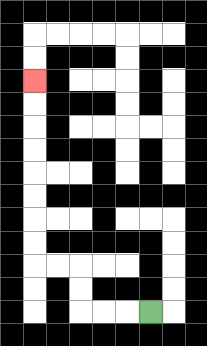{'start': '[6, 13]', 'end': '[1, 3]', 'path_directions': 'L,L,L,U,U,L,L,U,U,U,U,U,U,U,U', 'path_coordinates': '[[6, 13], [5, 13], [4, 13], [3, 13], [3, 12], [3, 11], [2, 11], [1, 11], [1, 10], [1, 9], [1, 8], [1, 7], [1, 6], [1, 5], [1, 4], [1, 3]]'}